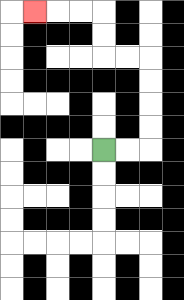{'start': '[4, 6]', 'end': '[1, 0]', 'path_directions': 'R,R,U,U,U,U,L,L,U,U,L,L,L', 'path_coordinates': '[[4, 6], [5, 6], [6, 6], [6, 5], [6, 4], [6, 3], [6, 2], [5, 2], [4, 2], [4, 1], [4, 0], [3, 0], [2, 0], [1, 0]]'}